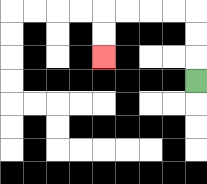{'start': '[8, 3]', 'end': '[4, 2]', 'path_directions': 'U,U,U,L,L,L,L,D,D', 'path_coordinates': '[[8, 3], [8, 2], [8, 1], [8, 0], [7, 0], [6, 0], [5, 0], [4, 0], [4, 1], [4, 2]]'}